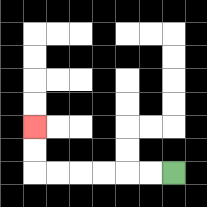{'start': '[7, 7]', 'end': '[1, 5]', 'path_directions': 'L,L,L,L,L,L,U,U', 'path_coordinates': '[[7, 7], [6, 7], [5, 7], [4, 7], [3, 7], [2, 7], [1, 7], [1, 6], [1, 5]]'}